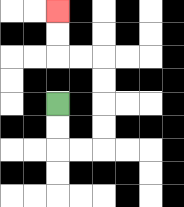{'start': '[2, 4]', 'end': '[2, 0]', 'path_directions': 'D,D,R,R,U,U,U,U,L,L,U,U', 'path_coordinates': '[[2, 4], [2, 5], [2, 6], [3, 6], [4, 6], [4, 5], [4, 4], [4, 3], [4, 2], [3, 2], [2, 2], [2, 1], [2, 0]]'}